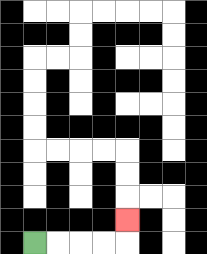{'start': '[1, 10]', 'end': '[5, 9]', 'path_directions': 'R,R,R,R,U', 'path_coordinates': '[[1, 10], [2, 10], [3, 10], [4, 10], [5, 10], [5, 9]]'}